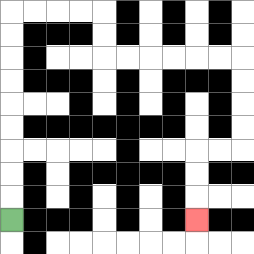{'start': '[0, 9]', 'end': '[8, 9]', 'path_directions': 'U,U,U,U,U,U,U,U,U,R,R,R,R,D,D,R,R,R,R,R,R,D,D,D,D,L,L,D,D,D', 'path_coordinates': '[[0, 9], [0, 8], [0, 7], [0, 6], [0, 5], [0, 4], [0, 3], [0, 2], [0, 1], [0, 0], [1, 0], [2, 0], [3, 0], [4, 0], [4, 1], [4, 2], [5, 2], [6, 2], [7, 2], [8, 2], [9, 2], [10, 2], [10, 3], [10, 4], [10, 5], [10, 6], [9, 6], [8, 6], [8, 7], [8, 8], [8, 9]]'}